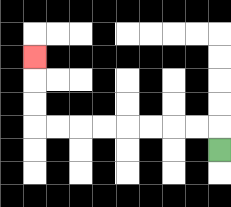{'start': '[9, 6]', 'end': '[1, 2]', 'path_directions': 'U,L,L,L,L,L,L,L,L,U,U,U', 'path_coordinates': '[[9, 6], [9, 5], [8, 5], [7, 5], [6, 5], [5, 5], [4, 5], [3, 5], [2, 5], [1, 5], [1, 4], [1, 3], [1, 2]]'}